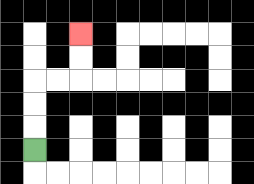{'start': '[1, 6]', 'end': '[3, 1]', 'path_directions': 'U,U,U,R,R,U,U', 'path_coordinates': '[[1, 6], [1, 5], [1, 4], [1, 3], [2, 3], [3, 3], [3, 2], [3, 1]]'}